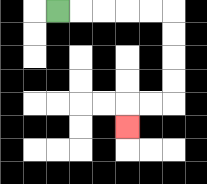{'start': '[2, 0]', 'end': '[5, 5]', 'path_directions': 'R,R,R,R,R,D,D,D,D,L,L,D', 'path_coordinates': '[[2, 0], [3, 0], [4, 0], [5, 0], [6, 0], [7, 0], [7, 1], [7, 2], [7, 3], [7, 4], [6, 4], [5, 4], [5, 5]]'}